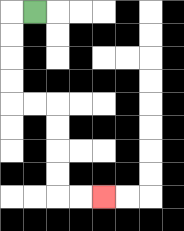{'start': '[1, 0]', 'end': '[4, 8]', 'path_directions': 'L,D,D,D,D,R,R,D,D,D,D,R,R', 'path_coordinates': '[[1, 0], [0, 0], [0, 1], [0, 2], [0, 3], [0, 4], [1, 4], [2, 4], [2, 5], [2, 6], [2, 7], [2, 8], [3, 8], [4, 8]]'}